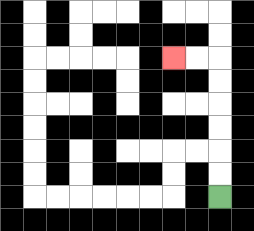{'start': '[9, 8]', 'end': '[7, 2]', 'path_directions': 'U,U,U,U,U,U,L,L', 'path_coordinates': '[[9, 8], [9, 7], [9, 6], [9, 5], [9, 4], [9, 3], [9, 2], [8, 2], [7, 2]]'}